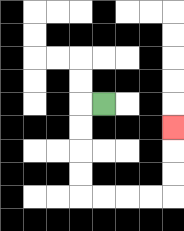{'start': '[4, 4]', 'end': '[7, 5]', 'path_directions': 'L,D,D,D,D,R,R,R,R,U,U,U', 'path_coordinates': '[[4, 4], [3, 4], [3, 5], [3, 6], [3, 7], [3, 8], [4, 8], [5, 8], [6, 8], [7, 8], [7, 7], [7, 6], [7, 5]]'}